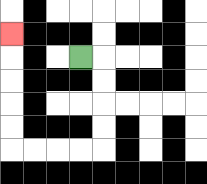{'start': '[3, 2]', 'end': '[0, 1]', 'path_directions': 'R,D,D,D,D,L,L,L,L,U,U,U,U,U', 'path_coordinates': '[[3, 2], [4, 2], [4, 3], [4, 4], [4, 5], [4, 6], [3, 6], [2, 6], [1, 6], [0, 6], [0, 5], [0, 4], [0, 3], [0, 2], [0, 1]]'}